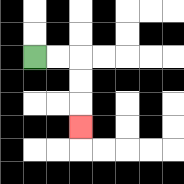{'start': '[1, 2]', 'end': '[3, 5]', 'path_directions': 'R,R,D,D,D', 'path_coordinates': '[[1, 2], [2, 2], [3, 2], [3, 3], [3, 4], [3, 5]]'}